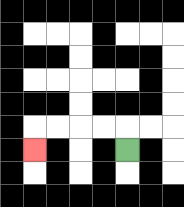{'start': '[5, 6]', 'end': '[1, 6]', 'path_directions': 'U,L,L,L,L,D', 'path_coordinates': '[[5, 6], [5, 5], [4, 5], [3, 5], [2, 5], [1, 5], [1, 6]]'}